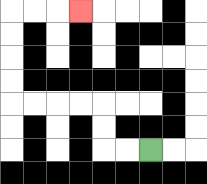{'start': '[6, 6]', 'end': '[3, 0]', 'path_directions': 'L,L,U,U,L,L,L,L,U,U,U,U,R,R,R', 'path_coordinates': '[[6, 6], [5, 6], [4, 6], [4, 5], [4, 4], [3, 4], [2, 4], [1, 4], [0, 4], [0, 3], [0, 2], [0, 1], [0, 0], [1, 0], [2, 0], [3, 0]]'}